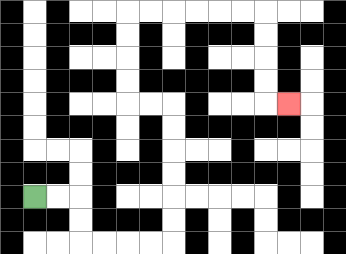{'start': '[1, 8]', 'end': '[12, 4]', 'path_directions': 'R,R,D,D,R,R,R,R,U,U,U,U,U,U,L,L,U,U,U,U,R,R,R,R,R,R,D,D,D,D,R', 'path_coordinates': '[[1, 8], [2, 8], [3, 8], [3, 9], [3, 10], [4, 10], [5, 10], [6, 10], [7, 10], [7, 9], [7, 8], [7, 7], [7, 6], [7, 5], [7, 4], [6, 4], [5, 4], [5, 3], [5, 2], [5, 1], [5, 0], [6, 0], [7, 0], [8, 0], [9, 0], [10, 0], [11, 0], [11, 1], [11, 2], [11, 3], [11, 4], [12, 4]]'}